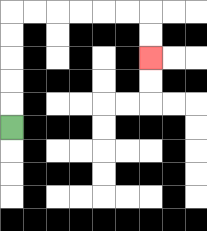{'start': '[0, 5]', 'end': '[6, 2]', 'path_directions': 'U,U,U,U,U,R,R,R,R,R,R,D,D', 'path_coordinates': '[[0, 5], [0, 4], [0, 3], [0, 2], [0, 1], [0, 0], [1, 0], [2, 0], [3, 0], [4, 0], [5, 0], [6, 0], [6, 1], [6, 2]]'}